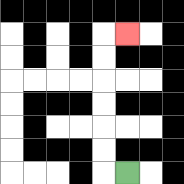{'start': '[5, 7]', 'end': '[5, 1]', 'path_directions': 'L,U,U,U,U,U,U,R', 'path_coordinates': '[[5, 7], [4, 7], [4, 6], [4, 5], [4, 4], [4, 3], [4, 2], [4, 1], [5, 1]]'}